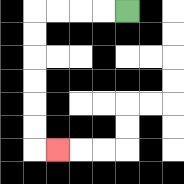{'start': '[5, 0]', 'end': '[2, 6]', 'path_directions': 'L,L,L,L,D,D,D,D,D,D,R', 'path_coordinates': '[[5, 0], [4, 0], [3, 0], [2, 0], [1, 0], [1, 1], [1, 2], [1, 3], [1, 4], [1, 5], [1, 6], [2, 6]]'}